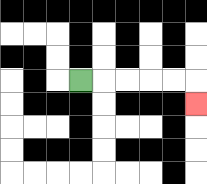{'start': '[3, 3]', 'end': '[8, 4]', 'path_directions': 'R,R,R,R,R,D', 'path_coordinates': '[[3, 3], [4, 3], [5, 3], [6, 3], [7, 3], [8, 3], [8, 4]]'}